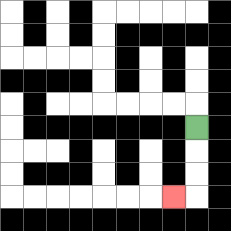{'start': '[8, 5]', 'end': '[7, 8]', 'path_directions': 'D,D,D,L', 'path_coordinates': '[[8, 5], [8, 6], [8, 7], [8, 8], [7, 8]]'}